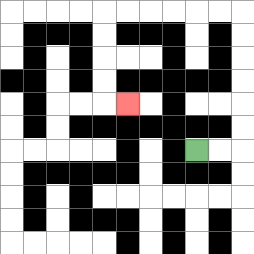{'start': '[8, 6]', 'end': '[5, 4]', 'path_directions': 'R,R,U,U,U,U,U,U,L,L,L,L,L,L,D,D,D,D,R', 'path_coordinates': '[[8, 6], [9, 6], [10, 6], [10, 5], [10, 4], [10, 3], [10, 2], [10, 1], [10, 0], [9, 0], [8, 0], [7, 0], [6, 0], [5, 0], [4, 0], [4, 1], [4, 2], [4, 3], [4, 4], [5, 4]]'}